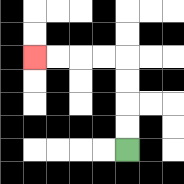{'start': '[5, 6]', 'end': '[1, 2]', 'path_directions': 'U,U,U,U,L,L,L,L', 'path_coordinates': '[[5, 6], [5, 5], [5, 4], [5, 3], [5, 2], [4, 2], [3, 2], [2, 2], [1, 2]]'}